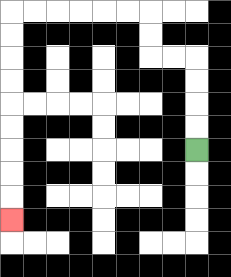{'start': '[8, 6]', 'end': '[0, 9]', 'path_directions': 'U,U,U,U,L,L,U,U,L,L,L,L,L,L,D,D,D,D,D,D,D,D,D', 'path_coordinates': '[[8, 6], [8, 5], [8, 4], [8, 3], [8, 2], [7, 2], [6, 2], [6, 1], [6, 0], [5, 0], [4, 0], [3, 0], [2, 0], [1, 0], [0, 0], [0, 1], [0, 2], [0, 3], [0, 4], [0, 5], [0, 6], [0, 7], [0, 8], [0, 9]]'}